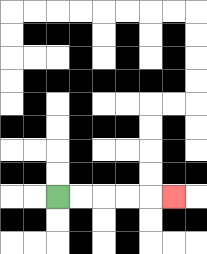{'start': '[2, 8]', 'end': '[7, 8]', 'path_directions': 'R,R,R,R,R', 'path_coordinates': '[[2, 8], [3, 8], [4, 8], [5, 8], [6, 8], [7, 8]]'}